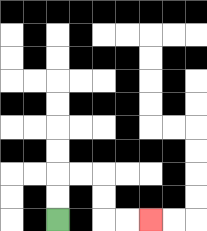{'start': '[2, 9]', 'end': '[6, 9]', 'path_directions': 'U,U,R,R,D,D,R,R', 'path_coordinates': '[[2, 9], [2, 8], [2, 7], [3, 7], [4, 7], [4, 8], [4, 9], [5, 9], [6, 9]]'}